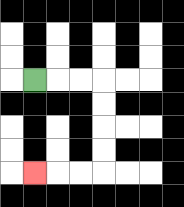{'start': '[1, 3]', 'end': '[1, 7]', 'path_directions': 'R,R,R,D,D,D,D,L,L,L', 'path_coordinates': '[[1, 3], [2, 3], [3, 3], [4, 3], [4, 4], [4, 5], [4, 6], [4, 7], [3, 7], [2, 7], [1, 7]]'}